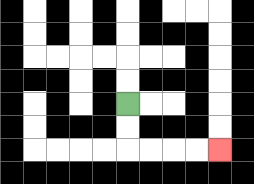{'start': '[5, 4]', 'end': '[9, 6]', 'path_directions': 'D,D,R,R,R,R', 'path_coordinates': '[[5, 4], [5, 5], [5, 6], [6, 6], [7, 6], [8, 6], [9, 6]]'}